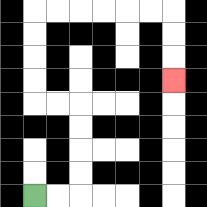{'start': '[1, 8]', 'end': '[7, 3]', 'path_directions': 'R,R,U,U,U,U,L,L,U,U,U,U,R,R,R,R,R,R,D,D,D', 'path_coordinates': '[[1, 8], [2, 8], [3, 8], [3, 7], [3, 6], [3, 5], [3, 4], [2, 4], [1, 4], [1, 3], [1, 2], [1, 1], [1, 0], [2, 0], [3, 0], [4, 0], [5, 0], [6, 0], [7, 0], [7, 1], [7, 2], [7, 3]]'}